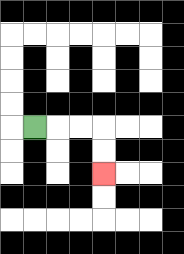{'start': '[1, 5]', 'end': '[4, 7]', 'path_directions': 'R,R,R,D,D', 'path_coordinates': '[[1, 5], [2, 5], [3, 5], [4, 5], [4, 6], [4, 7]]'}